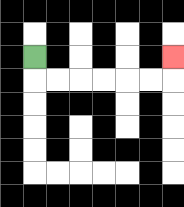{'start': '[1, 2]', 'end': '[7, 2]', 'path_directions': 'D,R,R,R,R,R,R,U', 'path_coordinates': '[[1, 2], [1, 3], [2, 3], [3, 3], [4, 3], [5, 3], [6, 3], [7, 3], [7, 2]]'}